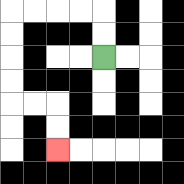{'start': '[4, 2]', 'end': '[2, 6]', 'path_directions': 'U,U,L,L,L,L,D,D,D,D,R,R,D,D', 'path_coordinates': '[[4, 2], [4, 1], [4, 0], [3, 0], [2, 0], [1, 0], [0, 0], [0, 1], [0, 2], [0, 3], [0, 4], [1, 4], [2, 4], [2, 5], [2, 6]]'}